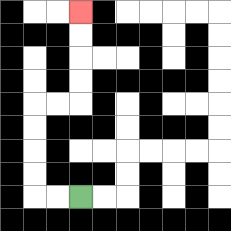{'start': '[3, 8]', 'end': '[3, 0]', 'path_directions': 'L,L,U,U,U,U,R,R,U,U,U,U', 'path_coordinates': '[[3, 8], [2, 8], [1, 8], [1, 7], [1, 6], [1, 5], [1, 4], [2, 4], [3, 4], [3, 3], [3, 2], [3, 1], [3, 0]]'}